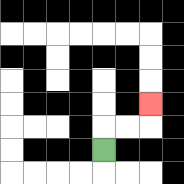{'start': '[4, 6]', 'end': '[6, 4]', 'path_directions': 'U,R,R,U', 'path_coordinates': '[[4, 6], [4, 5], [5, 5], [6, 5], [6, 4]]'}